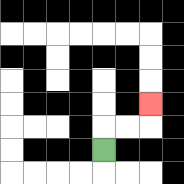{'start': '[4, 6]', 'end': '[6, 4]', 'path_directions': 'U,R,R,U', 'path_coordinates': '[[4, 6], [4, 5], [5, 5], [6, 5], [6, 4]]'}